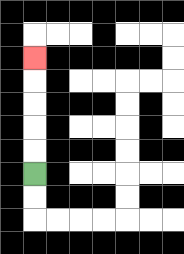{'start': '[1, 7]', 'end': '[1, 2]', 'path_directions': 'U,U,U,U,U', 'path_coordinates': '[[1, 7], [1, 6], [1, 5], [1, 4], [1, 3], [1, 2]]'}